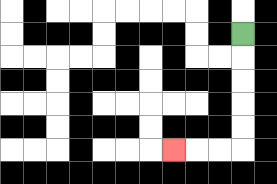{'start': '[10, 1]', 'end': '[7, 6]', 'path_directions': 'D,D,D,D,D,L,L,L', 'path_coordinates': '[[10, 1], [10, 2], [10, 3], [10, 4], [10, 5], [10, 6], [9, 6], [8, 6], [7, 6]]'}